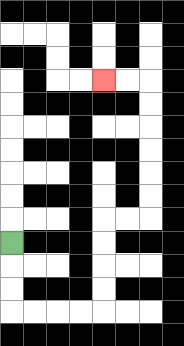{'start': '[0, 10]', 'end': '[4, 3]', 'path_directions': 'D,D,D,R,R,R,R,U,U,U,U,R,R,U,U,U,U,U,U,L,L', 'path_coordinates': '[[0, 10], [0, 11], [0, 12], [0, 13], [1, 13], [2, 13], [3, 13], [4, 13], [4, 12], [4, 11], [4, 10], [4, 9], [5, 9], [6, 9], [6, 8], [6, 7], [6, 6], [6, 5], [6, 4], [6, 3], [5, 3], [4, 3]]'}